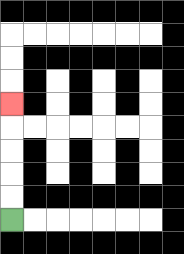{'start': '[0, 9]', 'end': '[0, 4]', 'path_directions': 'U,U,U,U,U', 'path_coordinates': '[[0, 9], [0, 8], [0, 7], [0, 6], [0, 5], [0, 4]]'}